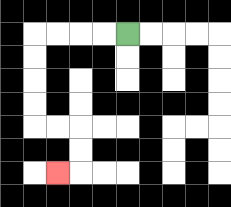{'start': '[5, 1]', 'end': '[2, 7]', 'path_directions': 'L,L,L,L,D,D,D,D,R,R,D,D,L', 'path_coordinates': '[[5, 1], [4, 1], [3, 1], [2, 1], [1, 1], [1, 2], [1, 3], [1, 4], [1, 5], [2, 5], [3, 5], [3, 6], [3, 7], [2, 7]]'}